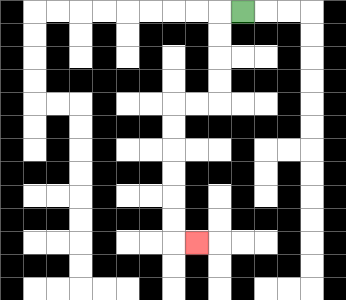{'start': '[10, 0]', 'end': '[8, 10]', 'path_directions': 'L,D,D,D,D,L,L,D,D,D,D,D,D,R', 'path_coordinates': '[[10, 0], [9, 0], [9, 1], [9, 2], [9, 3], [9, 4], [8, 4], [7, 4], [7, 5], [7, 6], [7, 7], [7, 8], [7, 9], [7, 10], [8, 10]]'}